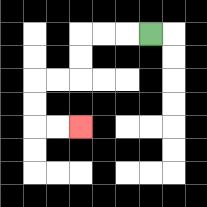{'start': '[6, 1]', 'end': '[3, 5]', 'path_directions': 'L,L,L,D,D,L,L,D,D,R,R', 'path_coordinates': '[[6, 1], [5, 1], [4, 1], [3, 1], [3, 2], [3, 3], [2, 3], [1, 3], [1, 4], [1, 5], [2, 5], [3, 5]]'}